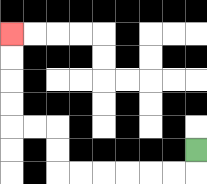{'start': '[8, 6]', 'end': '[0, 1]', 'path_directions': 'D,L,L,L,L,L,L,U,U,L,L,U,U,U,U', 'path_coordinates': '[[8, 6], [8, 7], [7, 7], [6, 7], [5, 7], [4, 7], [3, 7], [2, 7], [2, 6], [2, 5], [1, 5], [0, 5], [0, 4], [0, 3], [0, 2], [0, 1]]'}